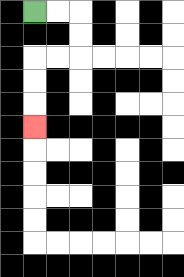{'start': '[1, 0]', 'end': '[1, 5]', 'path_directions': 'R,R,D,D,L,L,D,D,D', 'path_coordinates': '[[1, 0], [2, 0], [3, 0], [3, 1], [3, 2], [2, 2], [1, 2], [1, 3], [1, 4], [1, 5]]'}